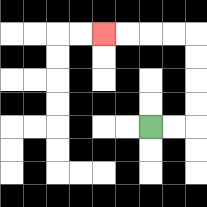{'start': '[6, 5]', 'end': '[4, 1]', 'path_directions': 'R,R,U,U,U,U,L,L,L,L', 'path_coordinates': '[[6, 5], [7, 5], [8, 5], [8, 4], [8, 3], [8, 2], [8, 1], [7, 1], [6, 1], [5, 1], [4, 1]]'}